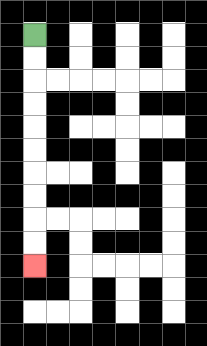{'start': '[1, 1]', 'end': '[1, 11]', 'path_directions': 'D,D,D,D,D,D,D,D,D,D', 'path_coordinates': '[[1, 1], [1, 2], [1, 3], [1, 4], [1, 5], [1, 6], [1, 7], [1, 8], [1, 9], [1, 10], [1, 11]]'}